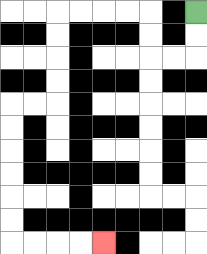{'start': '[8, 0]', 'end': '[4, 10]', 'path_directions': 'D,D,L,L,U,U,L,L,L,L,D,D,D,D,L,L,D,D,D,D,D,D,R,R,R,R', 'path_coordinates': '[[8, 0], [8, 1], [8, 2], [7, 2], [6, 2], [6, 1], [6, 0], [5, 0], [4, 0], [3, 0], [2, 0], [2, 1], [2, 2], [2, 3], [2, 4], [1, 4], [0, 4], [0, 5], [0, 6], [0, 7], [0, 8], [0, 9], [0, 10], [1, 10], [2, 10], [3, 10], [4, 10]]'}